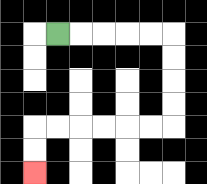{'start': '[2, 1]', 'end': '[1, 7]', 'path_directions': 'R,R,R,R,R,D,D,D,D,L,L,L,L,L,L,D,D', 'path_coordinates': '[[2, 1], [3, 1], [4, 1], [5, 1], [6, 1], [7, 1], [7, 2], [7, 3], [7, 4], [7, 5], [6, 5], [5, 5], [4, 5], [3, 5], [2, 5], [1, 5], [1, 6], [1, 7]]'}